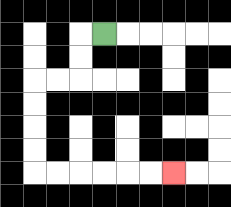{'start': '[4, 1]', 'end': '[7, 7]', 'path_directions': 'L,D,D,L,L,D,D,D,D,R,R,R,R,R,R', 'path_coordinates': '[[4, 1], [3, 1], [3, 2], [3, 3], [2, 3], [1, 3], [1, 4], [1, 5], [1, 6], [1, 7], [2, 7], [3, 7], [4, 7], [5, 7], [6, 7], [7, 7]]'}